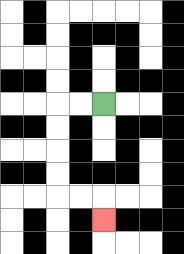{'start': '[4, 4]', 'end': '[4, 9]', 'path_directions': 'L,L,D,D,D,D,R,R,D', 'path_coordinates': '[[4, 4], [3, 4], [2, 4], [2, 5], [2, 6], [2, 7], [2, 8], [3, 8], [4, 8], [4, 9]]'}